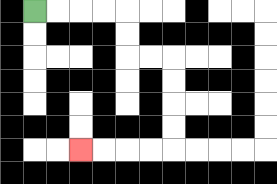{'start': '[1, 0]', 'end': '[3, 6]', 'path_directions': 'R,R,R,R,D,D,R,R,D,D,D,D,L,L,L,L', 'path_coordinates': '[[1, 0], [2, 0], [3, 0], [4, 0], [5, 0], [5, 1], [5, 2], [6, 2], [7, 2], [7, 3], [7, 4], [7, 5], [7, 6], [6, 6], [5, 6], [4, 6], [3, 6]]'}